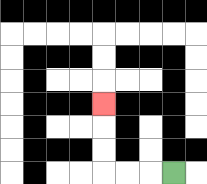{'start': '[7, 7]', 'end': '[4, 4]', 'path_directions': 'L,L,L,U,U,U', 'path_coordinates': '[[7, 7], [6, 7], [5, 7], [4, 7], [4, 6], [4, 5], [4, 4]]'}